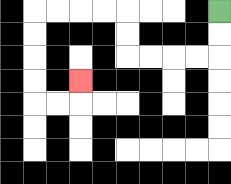{'start': '[9, 0]', 'end': '[3, 3]', 'path_directions': 'D,D,L,L,L,L,U,U,L,L,L,L,D,D,D,D,R,R,U', 'path_coordinates': '[[9, 0], [9, 1], [9, 2], [8, 2], [7, 2], [6, 2], [5, 2], [5, 1], [5, 0], [4, 0], [3, 0], [2, 0], [1, 0], [1, 1], [1, 2], [1, 3], [1, 4], [2, 4], [3, 4], [3, 3]]'}